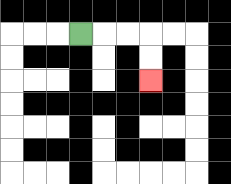{'start': '[3, 1]', 'end': '[6, 3]', 'path_directions': 'R,R,R,D,D', 'path_coordinates': '[[3, 1], [4, 1], [5, 1], [6, 1], [6, 2], [6, 3]]'}